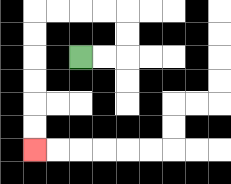{'start': '[3, 2]', 'end': '[1, 6]', 'path_directions': 'R,R,U,U,L,L,L,L,D,D,D,D,D,D', 'path_coordinates': '[[3, 2], [4, 2], [5, 2], [5, 1], [5, 0], [4, 0], [3, 0], [2, 0], [1, 0], [1, 1], [1, 2], [1, 3], [1, 4], [1, 5], [1, 6]]'}